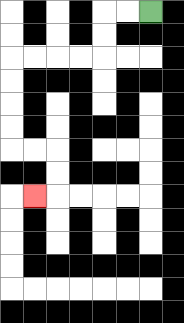{'start': '[6, 0]', 'end': '[1, 8]', 'path_directions': 'L,L,D,D,L,L,L,L,D,D,D,D,R,R,D,D,L', 'path_coordinates': '[[6, 0], [5, 0], [4, 0], [4, 1], [4, 2], [3, 2], [2, 2], [1, 2], [0, 2], [0, 3], [0, 4], [0, 5], [0, 6], [1, 6], [2, 6], [2, 7], [2, 8], [1, 8]]'}